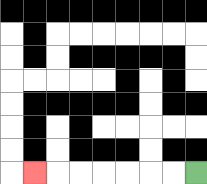{'start': '[8, 7]', 'end': '[1, 7]', 'path_directions': 'L,L,L,L,L,L,L', 'path_coordinates': '[[8, 7], [7, 7], [6, 7], [5, 7], [4, 7], [3, 7], [2, 7], [1, 7]]'}